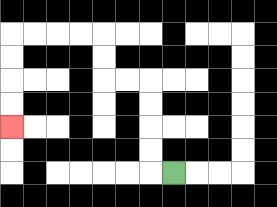{'start': '[7, 7]', 'end': '[0, 5]', 'path_directions': 'L,U,U,U,U,L,L,U,U,L,L,L,L,D,D,D,D', 'path_coordinates': '[[7, 7], [6, 7], [6, 6], [6, 5], [6, 4], [6, 3], [5, 3], [4, 3], [4, 2], [4, 1], [3, 1], [2, 1], [1, 1], [0, 1], [0, 2], [0, 3], [0, 4], [0, 5]]'}